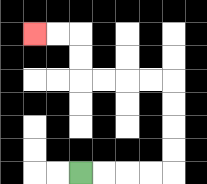{'start': '[3, 7]', 'end': '[1, 1]', 'path_directions': 'R,R,R,R,U,U,U,U,L,L,L,L,U,U,L,L', 'path_coordinates': '[[3, 7], [4, 7], [5, 7], [6, 7], [7, 7], [7, 6], [7, 5], [7, 4], [7, 3], [6, 3], [5, 3], [4, 3], [3, 3], [3, 2], [3, 1], [2, 1], [1, 1]]'}